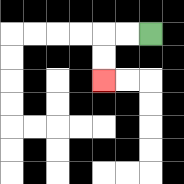{'start': '[6, 1]', 'end': '[4, 3]', 'path_directions': 'L,L,D,D', 'path_coordinates': '[[6, 1], [5, 1], [4, 1], [4, 2], [4, 3]]'}